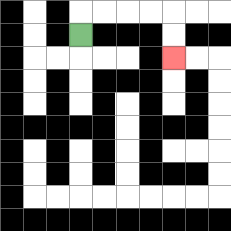{'start': '[3, 1]', 'end': '[7, 2]', 'path_directions': 'U,R,R,R,R,D,D', 'path_coordinates': '[[3, 1], [3, 0], [4, 0], [5, 0], [6, 0], [7, 0], [7, 1], [7, 2]]'}